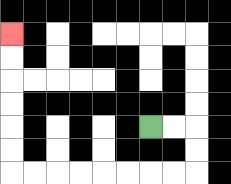{'start': '[6, 5]', 'end': '[0, 1]', 'path_directions': 'R,R,D,D,L,L,L,L,L,L,L,L,U,U,U,U,U,U', 'path_coordinates': '[[6, 5], [7, 5], [8, 5], [8, 6], [8, 7], [7, 7], [6, 7], [5, 7], [4, 7], [3, 7], [2, 7], [1, 7], [0, 7], [0, 6], [0, 5], [0, 4], [0, 3], [0, 2], [0, 1]]'}